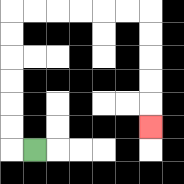{'start': '[1, 6]', 'end': '[6, 5]', 'path_directions': 'L,U,U,U,U,U,U,R,R,R,R,R,R,D,D,D,D,D', 'path_coordinates': '[[1, 6], [0, 6], [0, 5], [0, 4], [0, 3], [0, 2], [0, 1], [0, 0], [1, 0], [2, 0], [3, 0], [4, 0], [5, 0], [6, 0], [6, 1], [6, 2], [6, 3], [6, 4], [6, 5]]'}